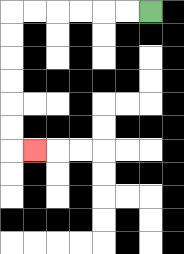{'start': '[6, 0]', 'end': '[1, 6]', 'path_directions': 'L,L,L,L,L,L,D,D,D,D,D,D,R', 'path_coordinates': '[[6, 0], [5, 0], [4, 0], [3, 0], [2, 0], [1, 0], [0, 0], [0, 1], [0, 2], [0, 3], [0, 4], [0, 5], [0, 6], [1, 6]]'}